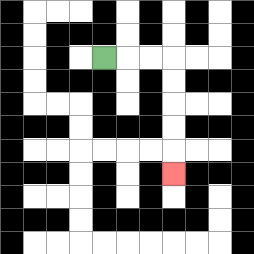{'start': '[4, 2]', 'end': '[7, 7]', 'path_directions': 'R,R,R,D,D,D,D,D', 'path_coordinates': '[[4, 2], [5, 2], [6, 2], [7, 2], [7, 3], [7, 4], [7, 5], [7, 6], [7, 7]]'}